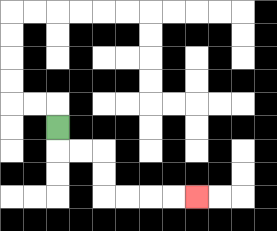{'start': '[2, 5]', 'end': '[8, 8]', 'path_directions': 'D,R,R,D,D,R,R,R,R', 'path_coordinates': '[[2, 5], [2, 6], [3, 6], [4, 6], [4, 7], [4, 8], [5, 8], [6, 8], [7, 8], [8, 8]]'}